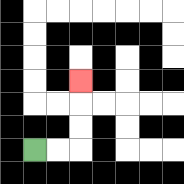{'start': '[1, 6]', 'end': '[3, 3]', 'path_directions': 'R,R,U,U,U', 'path_coordinates': '[[1, 6], [2, 6], [3, 6], [3, 5], [3, 4], [3, 3]]'}